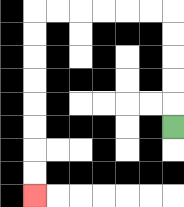{'start': '[7, 5]', 'end': '[1, 8]', 'path_directions': 'U,U,U,U,U,L,L,L,L,L,L,D,D,D,D,D,D,D,D', 'path_coordinates': '[[7, 5], [7, 4], [7, 3], [7, 2], [7, 1], [7, 0], [6, 0], [5, 0], [4, 0], [3, 0], [2, 0], [1, 0], [1, 1], [1, 2], [1, 3], [1, 4], [1, 5], [1, 6], [1, 7], [1, 8]]'}